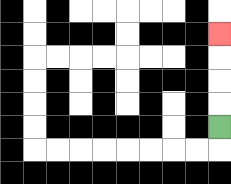{'start': '[9, 5]', 'end': '[9, 1]', 'path_directions': 'U,U,U,U', 'path_coordinates': '[[9, 5], [9, 4], [9, 3], [9, 2], [9, 1]]'}